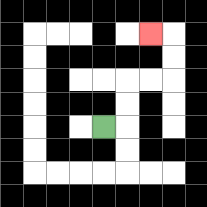{'start': '[4, 5]', 'end': '[6, 1]', 'path_directions': 'R,U,U,R,R,U,U,L', 'path_coordinates': '[[4, 5], [5, 5], [5, 4], [5, 3], [6, 3], [7, 3], [7, 2], [7, 1], [6, 1]]'}